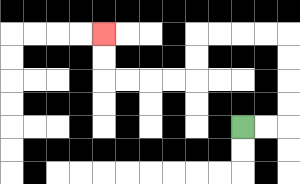{'start': '[10, 5]', 'end': '[4, 1]', 'path_directions': 'R,R,U,U,U,U,L,L,L,L,D,D,L,L,L,L,U,U', 'path_coordinates': '[[10, 5], [11, 5], [12, 5], [12, 4], [12, 3], [12, 2], [12, 1], [11, 1], [10, 1], [9, 1], [8, 1], [8, 2], [8, 3], [7, 3], [6, 3], [5, 3], [4, 3], [4, 2], [4, 1]]'}